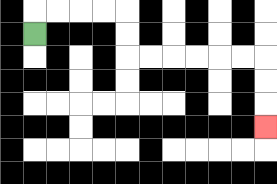{'start': '[1, 1]', 'end': '[11, 5]', 'path_directions': 'U,R,R,R,R,D,D,R,R,R,R,R,R,D,D,D', 'path_coordinates': '[[1, 1], [1, 0], [2, 0], [3, 0], [4, 0], [5, 0], [5, 1], [5, 2], [6, 2], [7, 2], [8, 2], [9, 2], [10, 2], [11, 2], [11, 3], [11, 4], [11, 5]]'}